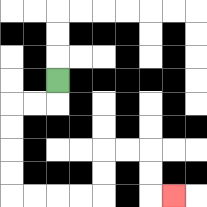{'start': '[2, 3]', 'end': '[7, 8]', 'path_directions': 'D,L,L,D,D,D,D,R,R,R,R,U,U,R,R,D,D,R', 'path_coordinates': '[[2, 3], [2, 4], [1, 4], [0, 4], [0, 5], [0, 6], [0, 7], [0, 8], [1, 8], [2, 8], [3, 8], [4, 8], [4, 7], [4, 6], [5, 6], [6, 6], [6, 7], [6, 8], [7, 8]]'}